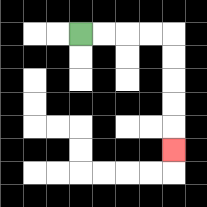{'start': '[3, 1]', 'end': '[7, 6]', 'path_directions': 'R,R,R,R,D,D,D,D,D', 'path_coordinates': '[[3, 1], [4, 1], [5, 1], [6, 1], [7, 1], [7, 2], [7, 3], [7, 4], [7, 5], [7, 6]]'}